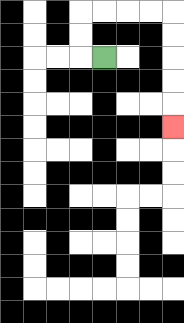{'start': '[4, 2]', 'end': '[7, 5]', 'path_directions': 'L,U,U,R,R,R,R,D,D,D,D,D', 'path_coordinates': '[[4, 2], [3, 2], [3, 1], [3, 0], [4, 0], [5, 0], [6, 0], [7, 0], [7, 1], [7, 2], [7, 3], [7, 4], [7, 5]]'}